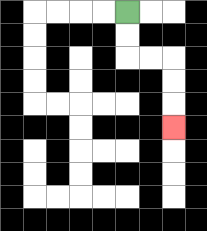{'start': '[5, 0]', 'end': '[7, 5]', 'path_directions': 'D,D,R,R,D,D,D', 'path_coordinates': '[[5, 0], [5, 1], [5, 2], [6, 2], [7, 2], [7, 3], [7, 4], [7, 5]]'}